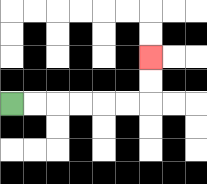{'start': '[0, 4]', 'end': '[6, 2]', 'path_directions': 'R,R,R,R,R,R,U,U', 'path_coordinates': '[[0, 4], [1, 4], [2, 4], [3, 4], [4, 4], [5, 4], [6, 4], [6, 3], [6, 2]]'}